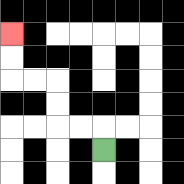{'start': '[4, 6]', 'end': '[0, 1]', 'path_directions': 'U,L,L,U,U,L,L,U,U', 'path_coordinates': '[[4, 6], [4, 5], [3, 5], [2, 5], [2, 4], [2, 3], [1, 3], [0, 3], [0, 2], [0, 1]]'}